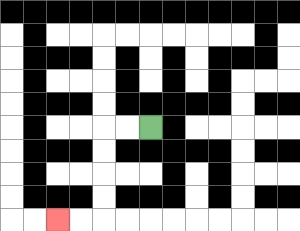{'start': '[6, 5]', 'end': '[2, 9]', 'path_directions': 'L,L,D,D,D,D,L,L', 'path_coordinates': '[[6, 5], [5, 5], [4, 5], [4, 6], [4, 7], [4, 8], [4, 9], [3, 9], [2, 9]]'}